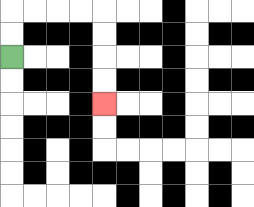{'start': '[0, 2]', 'end': '[4, 4]', 'path_directions': 'U,U,R,R,R,R,D,D,D,D', 'path_coordinates': '[[0, 2], [0, 1], [0, 0], [1, 0], [2, 0], [3, 0], [4, 0], [4, 1], [4, 2], [4, 3], [4, 4]]'}